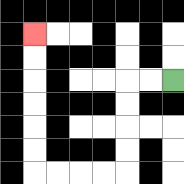{'start': '[7, 3]', 'end': '[1, 1]', 'path_directions': 'L,L,D,D,D,D,L,L,L,L,U,U,U,U,U,U', 'path_coordinates': '[[7, 3], [6, 3], [5, 3], [5, 4], [5, 5], [5, 6], [5, 7], [4, 7], [3, 7], [2, 7], [1, 7], [1, 6], [1, 5], [1, 4], [1, 3], [1, 2], [1, 1]]'}